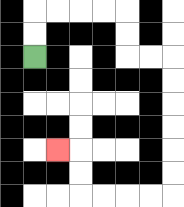{'start': '[1, 2]', 'end': '[2, 6]', 'path_directions': 'U,U,R,R,R,R,D,D,R,R,D,D,D,D,D,D,L,L,L,L,U,U,L', 'path_coordinates': '[[1, 2], [1, 1], [1, 0], [2, 0], [3, 0], [4, 0], [5, 0], [5, 1], [5, 2], [6, 2], [7, 2], [7, 3], [7, 4], [7, 5], [7, 6], [7, 7], [7, 8], [6, 8], [5, 8], [4, 8], [3, 8], [3, 7], [3, 6], [2, 6]]'}